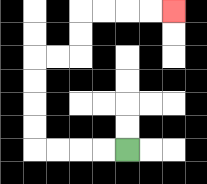{'start': '[5, 6]', 'end': '[7, 0]', 'path_directions': 'L,L,L,L,U,U,U,U,R,R,U,U,R,R,R,R', 'path_coordinates': '[[5, 6], [4, 6], [3, 6], [2, 6], [1, 6], [1, 5], [1, 4], [1, 3], [1, 2], [2, 2], [3, 2], [3, 1], [3, 0], [4, 0], [5, 0], [6, 0], [7, 0]]'}